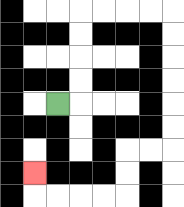{'start': '[2, 4]', 'end': '[1, 7]', 'path_directions': 'R,U,U,U,U,R,R,R,R,D,D,D,D,D,D,L,L,D,D,L,L,L,L,U', 'path_coordinates': '[[2, 4], [3, 4], [3, 3], [3, 2], [3, 1], [3, 0], [4, 0], [5, 0], [6, 0], [7, 0], [7, 1], [7, 2], [7, 3], [7, 4], [7, 5], [7, 6], [6, 6], [5, 6], [5, 7], [5, 8], [4, 8], [3, 8], [2, 8], [1, 8], [1, 7]]'}